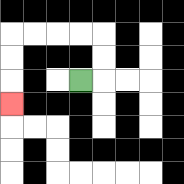{'start': '[3, 3]', 'end': '[0, 4]', 'path_directions': 'R,U,U,L,L,L,L,D,D,D', 'path_coordinates': '[[3, 3], [4, 3], [4, 2], [4, 1], [3, 1], [2, 1], [1, 1], [0, 1], [0, 2], [0, 3], [0, 4]]'}